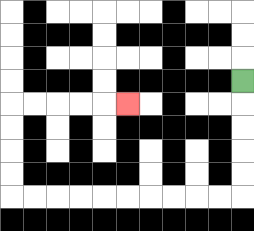{'start': '[10, 3]', 'end': '[5, 4]', 'path_directions': 'D,D,D,D,D,L,L,L,L,L,L,L,L,L,L,U,U,U,U,R,R,R,R,R', 'path_coordinates': '[[10, 3], [10, 4], [10, 5], [10, 6], [10, 7], [10, 8], [9, 8], [8, 8], [7, 8], [6, 8], [5, 8], [4, 8], [3, 8], [2, 8], [1, 8], [0, 8], [0, 7], [0, 6], [0, 5], [0, 4], [1, 4], [2, 4], [3, 4], [4, 4], [5, 4]]'}